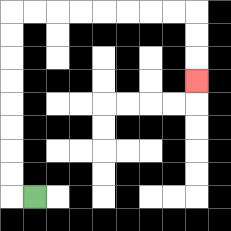{'start': '[1, 8]', 'end': '[8, 3]', 'path_directions': 'L,U,U,U,U,U,U,U,U,R,R,R,R,R,R,R,R,D,D,D', 'path_coordinates': '[[1, 8], [0, 8], [0, 7], [0, 6], [0, 5], [0, 4], [0, 3], [0, 2], [0, 1], [0, 0], [1, 0], [2, 0], [3, 0], [4, 0], [5, 0], [6, 0], [7, 0], [8, 0], [8, 1], [8, 2], [8, 3]]'}